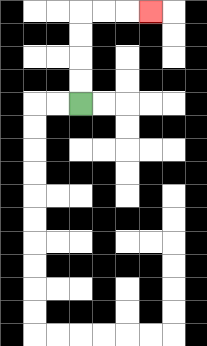{'start': '[3, 4]', 'end': '[6, 0]', 'path_directions': 'U,U,U,U,R,R,R', 'path_coordinates': '[[3, 4], [3, 3], [3, 2], [3, 1], [3, 0], [4, 0], [5, 0], [6, 0]]'}